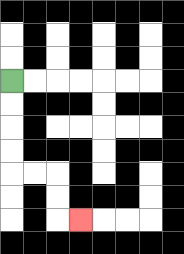{'start': '[0, 3]', 'end': '[3, 9]', 'path_directions': 'D,D,D,D,R,R,D,D,R', 'path_coordinates': '[[0, 3], [0, 4], [0, 5], [0, 6], [0, 7], [1, 7], [2, 7], [2, 8], [2, 9], [3, 9]]'}